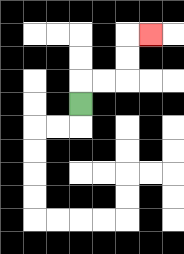{'start': '[3, 4]', 'end': '[6, 1]', 'path_directions': 'U,R,R,U,U,R', 'path_coordinates': '[[3, 4], [3, 3], [4, 3], [5, 3], [5, 2], [5, 1], [6, 1]]'}